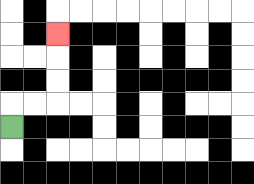{'start': '[0, 5]', 'end': '[2, 1]', 'path_directions': 'U,R,R,U,U,U', 'path_coordinates': '[[0, 5], [0, 4], [1, 4], [2, 4], [2, 3], [2, 2], [2, 1]]'}